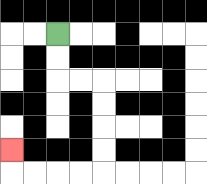{'start': '[2, 1]', 'end': '[0, 6]', 'path_directions': 'D,D,R,R,D,D,D,D,L,L,L,L,U', 'path_coordinates': '[[2, 1], [2, 2], [2, 3], [3, 3], [4, 3], [4, 4], [4, 5], [4, 6], [4, 7], [3, 7], [2, 7], [1, 7], [0, 7], [0, 6]]'}